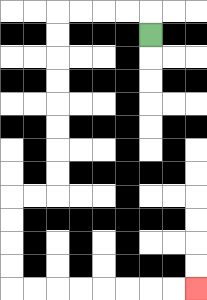{'start': '[6, 1]', 'end': '[8, 12]', 'path_directions': 'U,L,L,L,L,D,D,D,D,D,D,D,D,L,L,D,D,D,D,R,R,R,R,R,R,R,R', 'path_coordinates': '[[6, 1], [6, 0], [5, 0], [4, 0], [3, 0], [2, 0], [2, 1], [2, 2], [2, 3], [2, 4], [2, 5], [2, 6], [2, 7], [2, 8], [1, 8], [0, 8], [0, 9], [0, 10], [0, 11], [0, 12], [1, 12], [2, 12], [3, 12], [4, 12], [5, 12], [6, 12], [7, 12], [8, 12]]'}